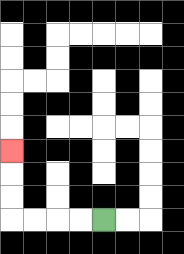{'start': '[4, 9]', 'end': '[0, 6]', 'path_directions': 'L,L,L,L,U,U,U', 'path_coordinates': '[[4, 9], [3, 9], [2, 9], [1, 9], [0, 9], [0, 8], [0, 7], [0, 6]]'}